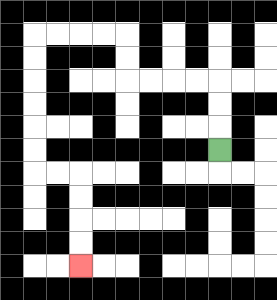{'start': '[9, 6]', 'end': '[3, 11]', 'path_directions': 'U,U,U,L,L,L,L,U,U,L,L,L,L,D,D,D,D,D,D,R,R,D,D,D,D', 'path_coordinates': '[[9, 6], [9, 5], [9, 4], [9, 3], [8, 3], [7, 3], [6, 3], [5, 3], [5, 2], [5, 1], [4, 1], [3, 1], [2, 1], [1, 1], [1, 2], [1, 3], [1, 4], [1, 5], [1, 6], [1, 7], [2, 7], [3, 7], [3, 8], [3, 9], [3, 10], [3, 11]]'}